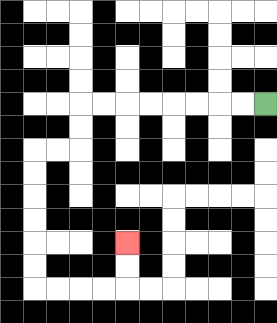{'start': '[11, 4]', 'end': '[5, 10]', 'path_directions': 'L,L,L,L,L,L,L,L,D,D,L,L,D,D,D,D,D,D,R,R,R,R,U,U', 'path_coordinates': '[[11, 4], [10, 4], [9, 4], [8, 4], [7, 4], [6, 4], [5, 4], [4, 4], [3, 4], [3, 5], [3, 6], [2, 6], [1, 6], [1, 7], [1, 8], [1, 9], [1, 10], [1, 11], [1, 12], [2, 12], [3, 12], [4, 12], [5, 12], [5, 11], [5, 10]]'}